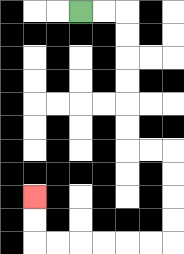{'start': '[3, 0]', 'end': '[1, 8]', 'path_directions': 'R,R,D,D,D,D,D,D,R,R,D,D,D,D,L,L,L,L,L,L,U,U', 'path_coordinates': '[[3, 0], [4, 0], [5, 0], [5, 1], [5, 2], [5, 3], [5, 4], [5, 5], [5, 6], [6, 6], [7, 6], [7, 7], [7, 8], [7, 9], [7, 10], [6, 10], [5, 10], [4, 10], [3, 10], [2, 10], [1, 10], [1, 9], [1, 8]]'}